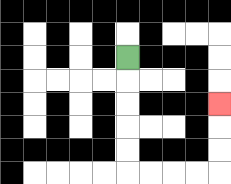{'start': '[5, 2]', 'end': '[9, 4]', 'path_directions': 'D,D,D,D,D,R,R,R,R,U,U,U', 'path_coordinates': '[[5, 2], [5, 3], [5, 4], [5, 5], [5, 6], [5, 7], [6, 7], [7, 7], [8, 7], [9, 7], [9, 6], [9, 5], [9, 4]]'}